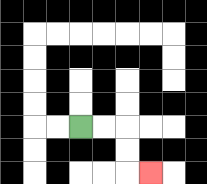{'start': '[3, 5]', 'end': '[6, 7]', 'path_directions': 'R,R,D,D,R', 'path_coordinates': '[[3, 5], [4, 5], [5, 5], [5, 6], [5, 7], [6, 7]]'}